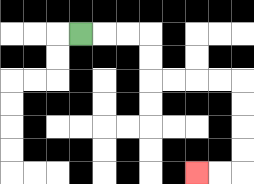{'start': '[3, 1]', 'end': '[8, 7]', 'path_directions': 'R,R,R,D,D,R,R,R,R,D,D,D,D,L,L', 'path_coordinates': '[[3, 1], [4, 1], [5, 1], [6, 1], [6, 2], [6, 3], [7, 3], [8, 3], [9, 3], [10, 3], [10, 4], [10, 5], [10, 6], [10, 7], [9, 7], [8, 7]]'}